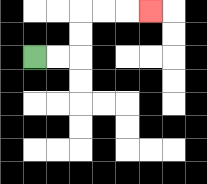{'start': '[1, 2]', 'end': '[6, 0]', 'path_directions': 'R,R,U,U,R,R,R', 'path_coordinates': '[[1, 2], [2, 2], [3, 2], [3, 1], [3, 0], [4, 0], [5, 0], [6, 0]]'}